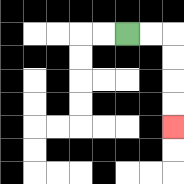{'start': '[5, 1]', 'end': '[7, 5]', 'path_directions': 'R,R,D,D,D,D', 'path_coordinates': '[[5, 1], [6, 1], [7, 1], [7, 2], [7, 3], [7, 4], [7, 5]]'}